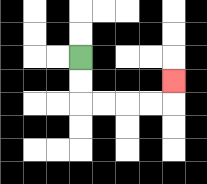{'start': '[3, 2]', 'end': '[7, 3]', 'path_directions': 'D,D,R,R,R,R,U', 'path_coordinates': '[[3, 2], [3, 3], [3, 4], [4, 4], [5, 4], [6, 4], [7, 4], [7, 3]]'}